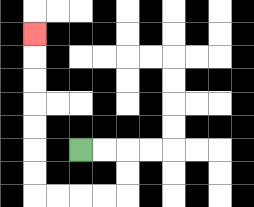{'start': '[3, 6]', 'end': '[1, 1]', 'path_directions': 'R,R,D,D,L,L,L,L,U,U,U,U,U,U,U', 'path_coordinates': '[[3, 6], [4, 6], [5, 6], [5, 7], [5, 8], [4, 8], [3, 8], [2, 8], [1, 8], [1, 7], [1, 6], [1, 5], [1, 4], [1, 3], [1, 2], [1, 1]]'}